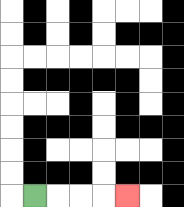{'start': '[1, 8]', 'end': '[5, 8]', 'path_directions': 'R,R,R,R', 'path_coordinates': '[[1, 8], [2, 8], [3, 8], [4, 8], [5, 8]]'}